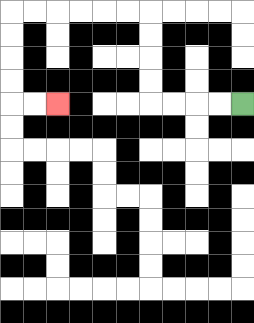{'start': '[10, 4]', 'end': '[2, 4]', 'path_directions': 'L,L,L,L,U,U,U,U,L,L,L,L,L,L,D,D,D,D,R,R', 'path_coordinates': '[[10, 4], [9, 4], [8, 4], [7, 4], [6, 4], [6, 3], [6, 2], [6, 1], [6, 0], [5, 0], [4, 0], [3, 0], [2, 0], [1, 0], [0, 0], [0, 1], [0, 2], [0, 3], [0, 4], [1, 4], [2, 4]]'}